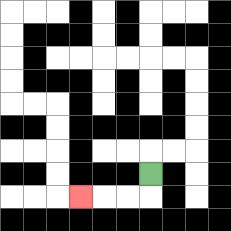{'start': '[6, 7]', 'end': '[3, 8]', 'path_directions': 'D,L,L,L', 'path_coordinates': '[[6, 7], [6, 8], [5, 8], [4, 8], [3, 8]]'}